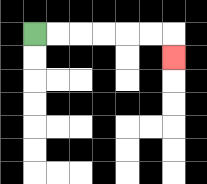{'start': '[1, 1]', 'end': '[7, 2]', 'path_directions': 'R,R,R,R,R,R,D', 'path_coordinates': '[[1, 1], [2, 1], [3, 1], [4, 1], [5, 1], [6, 1], [7, 1], [7, 2]]'}